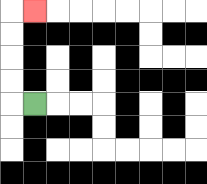{'start': '[1, 4]', 'end': '[1, 0]', 'path_directions': 'L,U,U,U,U,R', 'path_coordinates': '[[1, 4], [0, 4], [0, 3], [0, 2], [0, 1], [0, 0], [1, 0]]'}